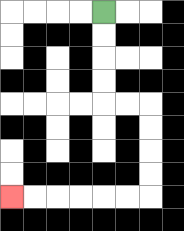{'start': '[4, 0]', 'end': '[0, 8]', 'path_directions': 'D,D,D,D,R,R,D,D,D,D,L,L,L,L,L,L', 'path_coordinates': '[[4, 0], [4, 1], [4, 2], [4, 3], [4, 4], [5, 4], [6, 4], [6, 5], [6, 6], [6, 7], [6, 8], [5, 8], [4, 8], [3, 8], [2, 8], [1, 8], [0, 8]]'}